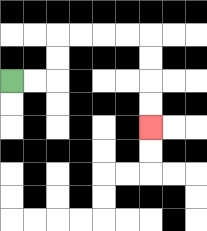{'start': '[0, 3]', 'end': '[6, 5]', 'path_directions': 'R,R,U,U,R,R,R,R,D,D,D,D', 'path_coordinates': '[[0, 3], [1, 3], [2, 3], [2, 2], [2, 1], [3, 1], [4, 1], [5, 1], [6, 1], [6, 2], [6, 3], [6, 4], [6, 5]]'}